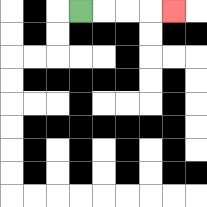{'start': '[3, 0]', 'end': '[7, 0]', 'path_directions': 'R,R,R,R', 'path_coordinates': '[[3, 0], [4, 0], [5, 0], [6, 0], [7, 0]]'}